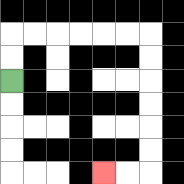{'start': '[0, 3]', 'end': '[4, 7]', 'path_directions': 'U,U,R,R,R,R,R,R,D,D,D,D,D,D,L,L', 'path_coordinates': '[[0, 3], [0, 2], [0, 1], [1, 1], [2, 1], [3, 1], [4, 1], [5, 1], [6, 1], [6, 2], [6, 3], [6, 4], [6, 5], [6, 6], [6, 7], [5, 7], [4, 7]]'}